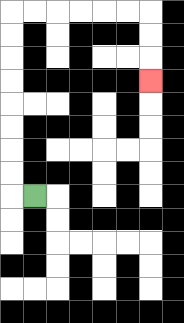{'start': '[1, 8]', 'end': '[6, 3]', 'path_directions': 'L,U,U,U,U,U,U,U,U,R,R,R,R,R,R,D,D,D', 'path_coordinates': '[[1, 8], [0, 8], [0, 7], [0, 6], [0, 5], [0, 4], [0, 3], [0, 2], [0, 1], [0, 0], [1, 0], [2, 0], [3, 0], [4, 0], [5, 0], [6, 0], [6, 1], [6, 2], [6, 3]]'}